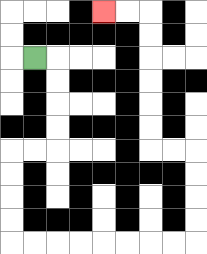{'start': '[1, 2]', 'end': '[4, 0]', 'path_directions': 'R,D,D,D,D,L,L,D,D,D,D,R,R,R,R,R,R,R,R,U,U,U,U,L,L,U,U,U,U,U,U,L,L', 'path_coordinates': '[[1, 2], [2, 2], [2, 3], [2, 4], [2, 5], [2, 6], [1, 6], [0, 6], [0, 7], [0, 8], [0, 9], [0, 10], [1, 10], [2, 10], [3, 10], [4, 10], [5, 10], [6, 10], [7, 10], [8, 10], [8, 9], [8, 8], [8, 7], [8, 6], [7, 6], [6, 6], [6, 5], [6, 4], [6, 3], [6, 2], [6, 1], [6, 0], [5, 0], [4, 0]]'}